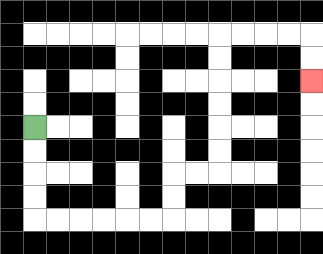{'start': '[1, 5]', 'end': '[13, 3]', 'path_directions': 'D,D,D,D,R,R,R,R,R,R,U,U,R,R,U,U,U,U,U,U,R,R,R,R,D,D', 'path_coordinates': '[[1, 5], [1, 6], [1, 7], [1, 8], [1, 9], [2, 9], [3, 9], [4, 9], [5, 9], [6, 9], [7, 9], [7, 8], [7, 7], [8, 7], [9, 7], [9, 6], [9, 5], [9, 4], [9, 3], [9, 2], [9, 1], [10, 1], [11, 1], [12, 1], [13, 1], [13, 2], [13, 3]]'}